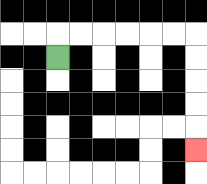{'start': '[2, 2]', 'end': '[8, 6]', 'path_directions': 'U,R,R,R,R,R,R,D,D,D,D,D', 'path_coordinates': '[[2, 2], [2, 1], [3, 1], [4, 1], [5, 1], [6, 1], [7, 1], [8, 1], [8, 2], [8, 3], [8, 4], [8, 5], [8, 6]]'}